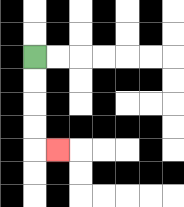{'start': '[1, 2]', 'end': '[2, 6]', 'path_directions': 'D,D,D,D,R', 'path_coordinates': '[[1, 2], [1, 3], [1, 4], [1, 5], [1, 6], [2, 6]]'}